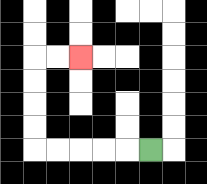{'start': '[6, 6]', 'end': '[3, 2]', 'path_directions': 'L,L,L,L,L,U,U,U,U,R,R', 'path_coordinates': '[[6, 6], [5, 6], [4, 6], [3, 6], [2, 6], [1, 6], [1, 5], [1, 4], [1, 3], [1, 2], [2, 2], [3, 2]]'}